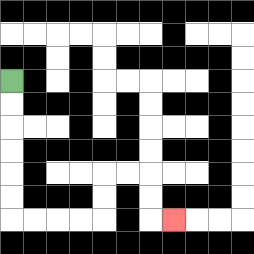{'start': '[0, 3]', 'end': '[7, 9]', 'path_directions': 'D,D,D,D,D,D,R,R,R,R,U,U,R,R,D,D,R', 'path_coordinates': '[[0, 3], [0, 4], [0, 5], [0, 6], [0, 7], [0, 8], [0, 9], [1, 9], [2, 9], [3, 9], [4, 9], [4, 8], [4, 7], [5, 7], [6, 7], [6, 8], [6, 9], [7, 9]]'}